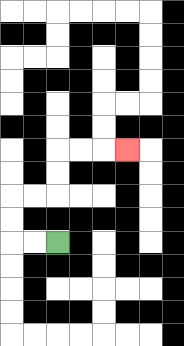{'start': '[2, 10]', 'end': '[5, 6]', 'path_directions': 'L,L,U,U,R,R,U,U,R,R,R', 'path_coordinates': '[[2, 10], [1, 10], [0, 10], [0, 9], [0, 8], [1, 8], [2, 8], [2, 7], [2, 6], [3, 6], [4, 6], [5, 6]]'}